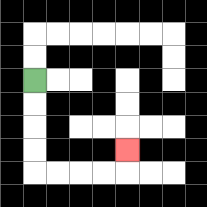{'start': '[1, 3]', 'end': '[5, 6]', 'path_directions': 'D,D,D,D,R,R,R,R,U', 'path_coordinates': '[[1, 3], [1, 4], [1, 5], [1, 6], [1, 7], [2, 7], [3, 7], [4, 7], [5, 7], [5, 6]]'}